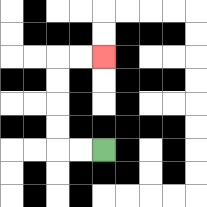{'start': '[4, 6]', 'end': '[4, 2]', 'path_directions': 'L,L,U,U,U,U,R,R', 'path_coordinates': '[[4, 6], [3, 6], [2, 6], [2, 5], [2, 4], [2, 3], [2, 2], [3, 2], [4, 2]]'}